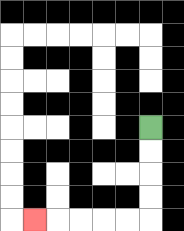{'start': '[6, 5]', 'end': '[1, 9]', 'path_directions': 'D,D,D,D,L,L,L,L,L', 'path_coordinates': '[[6, 5], [6, 6], [6, 7], [6, 8], [6, 9], [5, 9], [4, 9], [3, 9], [2, 9], [1, 9]]'}